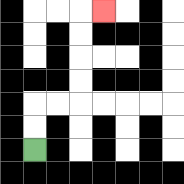{'start': '[1, 6]', 'end': '[4, 0]', 'path_directions': 'U,U,R,R,U,U,U,U,R', 'path_coordinates': '[[1, 6], [1, 5], [1, 4], [2, 4], [3, 4], [3, 3], [3, 2], [3, 1], [3, 0], [4, 0]]'}